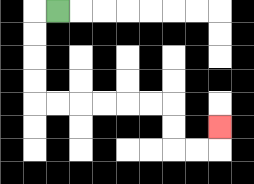{'start': '[2, 0]', 'end': '[9, 5]', 'path_directions': 'L,D,D,D,D,R,R,R,R,R,R,D,D,R,R,U', 'path_coordinates': '[[2, 0], [1, 0], [1, 1], [1, 2], [1, 3], [1, 4], [2, 4], [3, 4], [4, 4], [5, 4], [6, 4], [7, 4], [7, 5], [7, 6], [8, 6], [9, 6], [9, 5]]'}